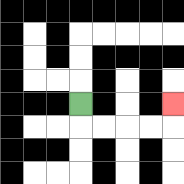{'start': '[3, 4]', 'end': '[7, 4]', 'path_directions': 'D,R,R,R,R,U', 'path_coordinates': '[[3, 4], [3, 5], [4, 5], [5, 5], [6, 5], [7, 5], [7, 4]]'}